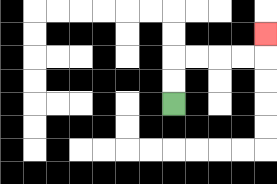{'start': '[7, 4]', 'end': '[11, 1]', 'path_directions': 'U,U,R,R,R,R,U', 'path_coordinates': '[[7, 4], [7, 3], [7, 2], [8, 2], [9, 2], [10, 2], [11, 2], [11, 1]]'}